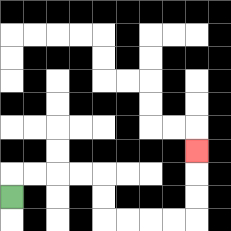{'start': '[0, 8]', 'end': '[8, 6]', 'path_directions': 'U,R,R,R,R,D,D,R,R,R,R,U,U,U', 'path_coordinates': '[[0, 8], [0, 7], [1, 7], [2, 7], [3, 7], [4, 7], [4, 8], [4, 9], [5, 9], [6, 9], [7, 9], [8, 9], [8, 8], [8, 7], [8, 6]]'}